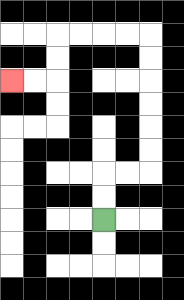{'start': '[4, 9]', 'end': '[0, 3]', 'path_directions': 'U,U,R,R,U,U,U,U,U,U,L,L,L,L,D,D,L,L', 'path_coordinates': '[[4, 9], [4, 8], [4, 7], [5, 7], [6, 7], [6, 6], [6, 5], [6, 4], [6, 3], [6, 2], [6, 1], [5, 1], [4, 1], [3, 1], [2, 1], [2, 2], [2, 3], [1, 3], [0, 3]]'}